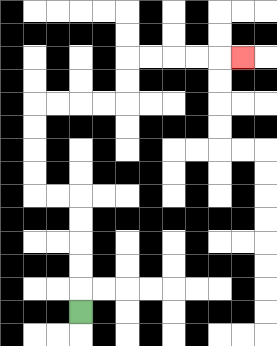{'start': '[3, 13]', 'end': '[10, 2]', 'path_directions': 'U,U,U,U,U,L,L,U,U,U,U,R,R,R,R,U,U,R,R,R,R,R', 'path_coordinates': '[[3, 13], [3, 12], [3, 11], [3, 10], [3, 9], [3, 8], [2, 8], [1, 8], [1, 7], [1, 6], [1, 5], [1, 4], [2, 4], [3, 4], [4, 4], [5, 4], [5, 3], [5, 2], [6, 2], [7, 2], [8, 2], [9, 2], [10, 2]]'}